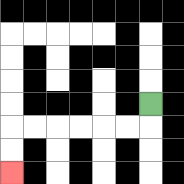{'start': '[6, 4]', 'end': '[0, 7]', 'path_directions': 'D,L,L,L,L,L,L,D,D', 'path_coordinates': '[[6, 4], [6, 5], [5, 5], [4, 5], [3, 5], [2, 5], [1, 5], [0, 5], [0, 6], [0, 7]]'}